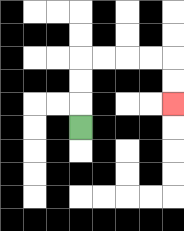{'start': '[3, 5]', 'end': '[7, 4]', 'path_directions': 'U,U,U,R,R,R,R,D,D', 'path_coordinates': '[[3, 5], [3, 4], [3, 3], [3, 2], [4, 2], [5, 2], [6, 2], [7, 2], [7, 3], [7, 4]]'}